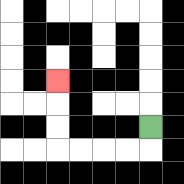{'start': '[6, 5]', 'end': '[2, 3]', 'path_directions': 'D,L,L,L,L,U,U,U', 'path_coordinates': '[[6, 5], [6, 6], [5, 6], [4, 6], [3, 6], [2, 6], [2, 5], [2, 4], [2, 3]]'}